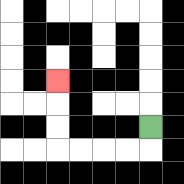{'start': '[6, 5]', 'end': '[2, 3]', 'path_directions': 'D,L,L,L,L,U,U,U', 'path_coordinates': '[[6, 5], [6, 6], [5, 6], [4, 6], [3, 6], [2, 6], [2, 5], [2, 4], [2, 3]]'}